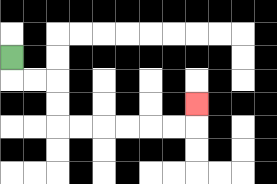{'start': '[0, 2]', 'end': '[8, 4]', 'path_directions': 'D,R,R,D,D,R,R,R,R,R,R,U', 'path_coordinates': '[[0, 2], [0, 3], [1, 3], [2, 3], [2, 4], [2, 5], [3, 5], [4, 5], [5, 5], [6, 5], [7, 5], [8, 5], [8, 4]]'}